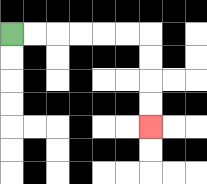{'start': '[0, 1]', 'end': '[6, 5]', 'path_directions': 'R,R,R,R,R,R,D,D,D,D', 'path_coordinates': '[[0, 1], [1, 1], [2, 1], [3, 1], [4, 1], [5, 1], [6, 1], [6, 2], [6, 3], [6, 4], [6, 5]]'}